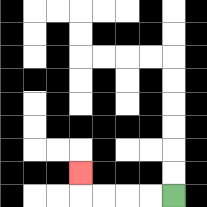{'start': '[7, 8]', 'end': '[3, 7]', 'path_directions': 'L,L,L,L,U', 'path_coordinates': '[[7, 8], [6, 8], [5, 8], [4, 8], [3, 8], [3, 7]]'}